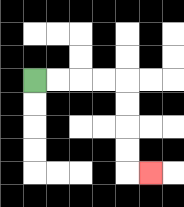{'start': '[1, 3]', 'end': '[6, 7]', 'path_directions': 'R,R,R,R,D,D,D,D,R', 'path_coordinates': '[[1, 3], [2, 3], [3, 3], [4, 3], [5, 3], [5, 4], [5, 5], [5, 6], [5, 7], [6, 7]]'}